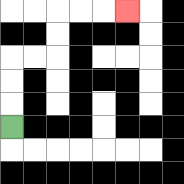{'start': '[0, 5]', 'end': '[5, 0]', 'path_directions': 'U,U,U,R,R,U,U,R,R,R', 'path_coordinates': '[[0, 5], [0, 4], [0, 3], [0, 2], [1, 2], [2, 2], [2, 1], [2, 0], [3, 0], [4, 0], [5, 0]]'}